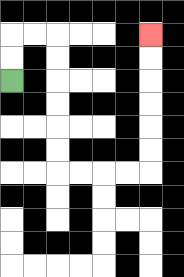{'start': '[0, 3]', 'end': '[6, 1]', 'path_directions': 'U,U,R,R,D,D,D,D,D,D,R,R,R,R,U,U,U,U,U,U', 'path_coordinates': '[[0, 3], [0, 2], [0, 1], [1, 1], [2, 1], [2, 2], [2, 3], [2, 4], [2, 5], [2, 6], [2, 7], [3, 7], [4, 7], [5, 7], [6, 7], [6, 6], [6, 5], [6, 4], [6, 3], [6, 2], [6, 1]]'}